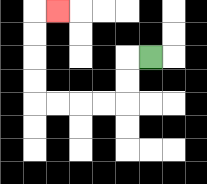{'start': '[6, 2]', 'end': '[2, 0]', 'path_directions': 'L,D,D,L,L,L,L,U,U,U,U,R', 'path_coordinates': '[[6, 2], [5, 2], [5, 3], [5, 4], [4, 4], [3, 4], [2, 4], [1, 4], [1, 3], [1, 2], [1, 1], [1, 0], [2, 0]]'}